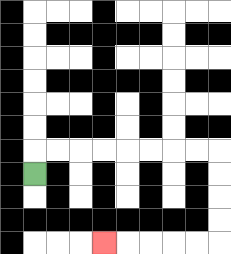{'start': '[1, 7]', 'end': '[4, 10]', 'path_directions': 'U,R,R,R,R,R,R,R,R,D,D,D,D,L,L,L,L,L', 'path_coordinates': '[[1, 7], [1, 6], [2, 6], [3, 6], [4, 6], [5, 6], [6, 6], [7, 6], [8, 6], [9, 6], [9, 7], [9, 8], [9, 9], [9, 10], [8, 10], [7, 10], [6, 10], [5, 10], [4, 10]]'}